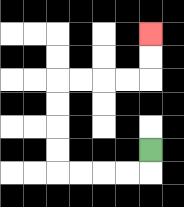{'start': '[6, 6]', 'end': '[6, 1]', 'path_directions': 'D,L,L,L,L,U,U,U,U,R,R,R,R,U,U', 'path_coordinates': '[[6, 6], [6, 7], [5, 7], [4, 7], [3, 7], [2, 7], [2, 6], [2, 5], [2, 4], [2, 3], [3, 3], [4, 3], [5, 3], [6, 3], [6, 2], [6, 1]]'}